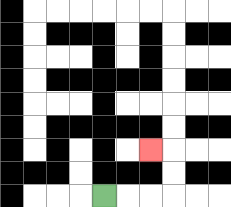{'start': '[4, 8]', 'end': '[6, 6]', 'path_directions': 'R,R,R,U,U,L', 'path_coordinates': '[[4, 8], [5, 8], [6, 8], [7, 8], [7, 7], [7, 6], [6, 6]]'}